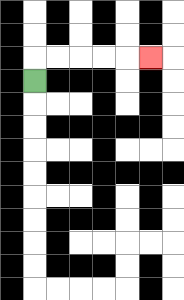{'start': '[1, 3]', 'end': '[6, 2]', 'path_directions': 'U,R,R,R,R,R', 'path_coordinates': '[[1, 3], [1, 2], [2, 2], [3, 2], [4, 2], [5, 2], [6, 2]]'}